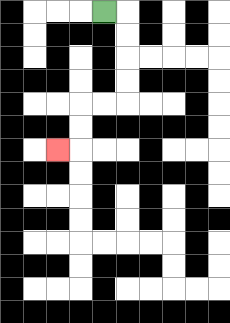{'start': '[4, 0]', 'end': '[2, 6]', 'path_directions': 'R,D,D,D,D,L,L,D,D,L', 'path_coordinates': '[[4, 0], [5, 0], [5, 1], [5, 2], [5, 3], [5, 4], [4, 4], [3, 4], [3, 5], [3, 6], [2, 6]]'}